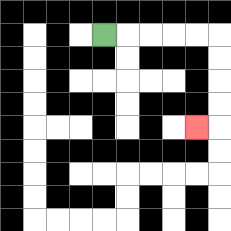{'start': '[4, 1]', 'end': '[8, 5]', 'path_directions': 'R,R,R,R,R,D,D,D,D,L', 'path_coordinates': '[[4, 1], [5, 1], [6, 1], [7, 1], [8, 1], [9, 1], [9, 2], [9, 3], [9, 4], [9, 5], [8, 5]]'}